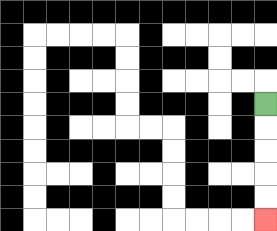{'start': '[11, 4]', 'end': '[11, 9]', 'path_directions': 'D,D,D,D,D', 'path_coordinates': '[[11, 4], [11, 5], [11, 6], [11, 7], [11, 8], [11, 9]]'}